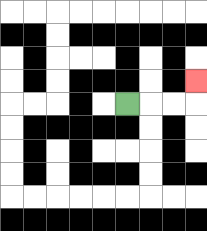{'start': '[5, 4]', 'end': '[8, 3]', 'path_directions': 'R,R,R,U', 'path_coordinates': '[[5, 4], [6, 4], [7, 4], [8, 4], [8, 3]]'}